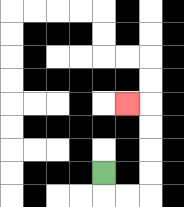{'start': '[4, 7]', 'end': '[5, 4]', 'path_directions': 'D,R,R,U,U,U,U,L', 'path_coordinates': '[[4, 7], [4, 8], [5, 8], [6, 8], [6, 7], [6, 6], [6, 5], [6, 4], [5, 4]]'}